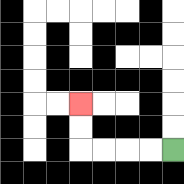{'start': '[7, 6]', 'end': '[3, 4]', 'path_directions': 'L,L,L,L,U,U', 'path_coordinates': '[[7, 6], [6, 6], [5, 6], [4, 6], [3, 6], [3, 5], [3, 4]]'}